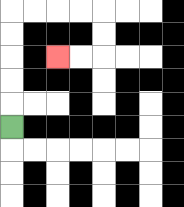{'start': '[0, 5]', 'end': '[2, 2]', 'path_directions': 'U,U,U,U,U,R,R,R,R,D,D,L,L', 'path_coordinates': '[[0, 5], [0, 4], [0, 3], [0, 2], [0, 1], [0, 0], [1, 0], [2, 0], [3, 0], [4, 0], [4, 1], [4, 2], [3, 2], [2, 2]]'}